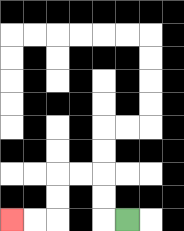{'start': '[5, 9]', 'end': '[0, 9]', 'path_directions': 'L,U,U,L,L,D,D,L,L', 'path_coordinates': '[[5, 9], [4, 9], [4, 8], [4, 7], [3, 7], [2, 7], [2, 8], [2, 9], [1, 9], [0, 9]]'}